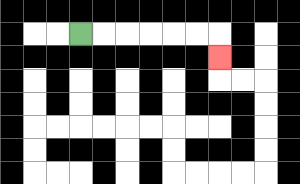{'start': '[3, 1]', 'end': '[9, 2]', 'path_directions': 'R,R,R,R,R,R,D', 'path_coordinates': '[[3, 1], [4, 1], [5, 1], [6, 1], [7, 1], [8, 1], [9, 1], [9, 2]]'}